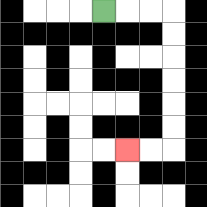{'start': '[4, 0]', 'end': '[5, 6]', 'path_directions': 'R,R,R,D,D,D,D,D,D,L,L', 'path_coordinates': '[[4, 0], [5, 0], [6, 0], [7, 0], [7, 1], [7, 2], [7, 3], [7, 4], [7, 5], [7, 6], [6, 6], [5, 6]]'}